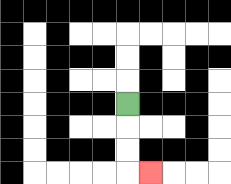{'start': '[5, 4]', 'end': '[6, 7]', 'path_directions': 'D,D,D,R', 'path_coordinates': '[[5, 4], [5, 5], [5, 6], [5, 7], [6, 7]]'}